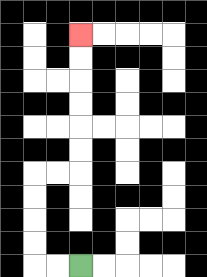{'start': '[3, 11]', 'end': '[3, 1]', 'path_directions': 'L,L,U,U,U,U,R,R,U,U,U,U,U,U', 'path_coordinates': '[[3, 11], [2, 11], [1, 11], [1, 10], [1, 9], [1, 8], [1, 7], [2, 7], [3, 7], [3, 6], [3, 5], [3, 4], [3, 3], [3, 2], [3, 1]]'}